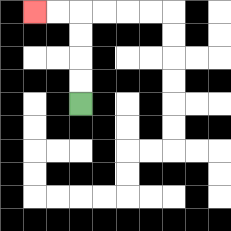{'start': '[3, 4]', 'end': '[1, 0]', 'path_directions': 'U,U,U,U,L,L', 'path_coordinates': '[[3, 4], [3, 3], [3, 2], [3, 1], [3, 0], [2, 0], [1, 0]]'}